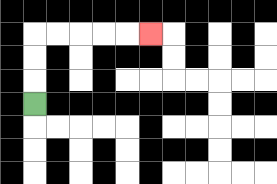{'start': '[1, 4]', 'end': '[6, 1]', 'path_directions': 'U,U,U,R,R,R,R,R', 'path_coordinates': '[[1, 4], [1, 3], [1, 2], [1, 1], [2, 1], [3, 1], [4, 1], [5, 1], [6, 1]]'}